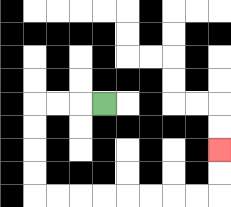{'start': '[4, 4]', 'end': '[9, 6]', 'path_directions': 'L,L,L,D,D,D,D,R,R,R,R,R,R,R,R,U,U', 'path_coordinates': '[[4, 4], [3, 4], [2, 4], [1, 4], [1, 5], [1, 6], [1, 7], [1, 8], [2, 8], [3, 8], [4, 8], [5, 8], [6, 8], [7, 8], [8, 8], [9, 8], [9, 7], [9, 6]]'}